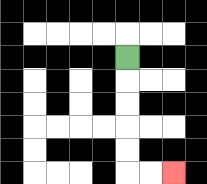{'start': '[5, 2]', 'end': '[7, 7]', 'path_directions': 'D,D,D,D,D,R,R', 'path_coordinates': '[[5, 2], [5, 3], [5, 4], [5, 5], [5, 6], [5, 7], [6, 7], [7, 7]]'}